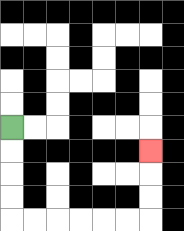{'start': '[0, 5]', 'end': '[6, 6]', 'path_directions': 'D,D,D,D,R,R,R,R,R,R,U,U,U', 'path_coordinates': '[[0, 5], [0, 6], [0, 7], [0, 8], [0, 9], [1, 9], [2, 9], [3, 9], [4, 9], [5, 9], [6, 9], [6, 8], [6, 7], [6, 6]]'}